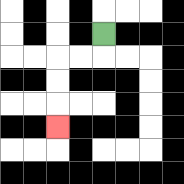{'start': '[4, 1]', 'end': '[2, 5]', 'path_directions': 'D,L,L,D,D,D', 'path_coordinates': '[[4, 1], [4, 2], [3, 2], [2, 2], [2, 3], [2, 4], [2, 5]]'}